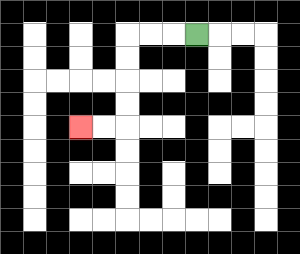{'start': '[8, 1]', 'end': '[3, 5]', 'path_directions': 'L,L,L,D,D,D,D,L,L', 'path_coordinates': '[[8, 1], [7, 1], [6, 1], [5, 1], [5, 2], [5, 3], [5, 4], [5, 5], [4, 5], [3, 5]]'}